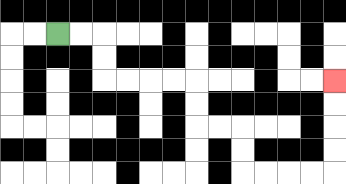{'start': '[2, 1]', 'end': '[14, 3]', 'path_directions': 'R,R,D,D,R,R,R,R,D,D,R,R,D,D,R,R,R,R,U,U,U,U', 'path_coordinates': '[[2, 1], [3, 1], [4, 1], [4, 2], [4, 3], [5, 3], [6, 3], [7, 3], [8, 3], [8, 4], [8, 5], [9, 5], [10, 5], [10, 6], [10, 7], [11, 7], [12, 7], [13, 7], [14, 7], [14, 6], [14, 5], [14, 4], [14, 3]]'}